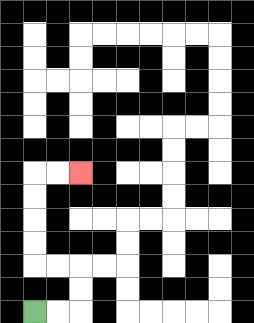{'start': '[1, 13]', 'end': '[3, 7]', 'path_directions': 'R,R,U,U,L,L,U,U,U,U,R,R', 'path_coordinates': '[[1, 13], [2, 13], [3, 13], [3, 12], [3, 11], [2, 11], [1, 11], [1, 10], [1, 9], [1, 8], [1, 7], [2, 7], [3, 7]]'}